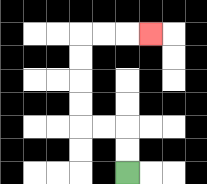{'start': '[5, 7]', 'end': '[6, 1]', 'path_directions': 'U,U,L,L,U,U,U,U,R,R,R', 'path_coordinates': '[[5, 7], [5, 6], [5, 5], [4, 5], [3, 5], [3, 4], [3, 3], [3, 2], [3, 1], [4, 1], [5, 1], [6, 1]]'}